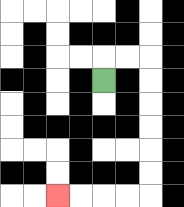{'start': '[4, 3]', 'end': '[2, 8]', 'path_directions': 'U,R,R,D,D,D,D,D,D,L,L,L,L', 'path_coordinates': '[[4, 3], [4, 2], [5, 2], [6, 2], [6, 3], [6, 4], [6, 5], [6, 6], [6, 7], [6, 8], [5, 8], [4, 8], [3, 8], [2, 8]]'}